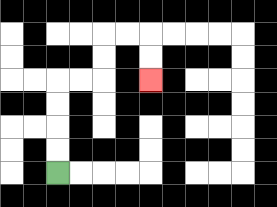{'start': '[2, 7]', 'end': '[6, 3]', 'path_directions': 'U,U,U,U,R,R,U,U,R,R,D,D', 'path_coordinates': '[[2, 7], [2, 6], [2, 5], [2, 4], [2, 3], [3, 3], [4, 3], [4, 2], [4, 1], [5, 1], [6, 1], [6, 2], [6, 3]]'}